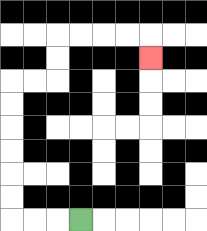{'start': '[3, 9]', 'end': '[6, 2]', 'path_directions': 'L,L,L,U,U,U,U,U,U,R,R,U,U,R,R,R,R,D', 'path_coordinates': '[[3, 9], [2, 9], [1, 9], [0, 9], [0, 8], [0, 7], [0, 6], [0, 5], [0, 4], [0, 3], [1, 3], [2, 3], [2, 2], [2, 1], [3, 1], [4, 1], [5, 1], [6, 1], [6, 2]]'}